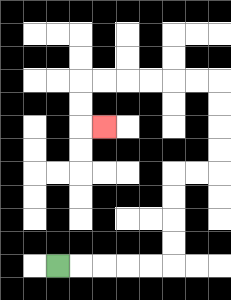{'start': '[2, 11]', 'end': '[4, 5]', 'path_directions': 'R,R,R,R,R,U,U,U,U,R,R,U,U,U,U,L,L,L,L,L,L,D,D,R', 'path_coordinates': '[[2, 11], [3, 11], [4, 11], [5, 11], [6, 11], [7, 11], [7, 10], [7, 9], [7, 8], [7, 7], [8, 7], [9, 7], [9, 6], [9, 5], [9, 4], [9, 3], [8, 3], [7, 3], [6, 3], [5, 3], [4, 3], [3, 3], [3, 4], [3, 5], [4, 5]]'}